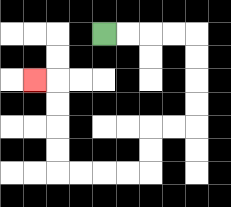{'start': '[4, 1]', 'end': '[1, 3]', 'path_directions': 'R,R,R,R,D,D,D,D,L,L,D,D,L,L,L,L,U,U,U,U,L', 'path_coordinates': '[[4, 1], [5, 1], [6, 1], [7, 1], [8, 1], [8, 2], [8, 3], [8, 4], [8, 5], [7, 5], [6, 5], [6, 6], [6, 7], [5, 7], [4, 7], [3, 7], [2, 7], [2, 6], [2, 5], [2, 4], [2, 3], [1, 3]]'}